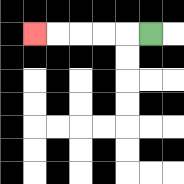{'start': '[6, 1]', 'end': '[1, 1]', 'path_directions': 'L,L,L,L,L', 'path_coordinates': '[[6, 1], [5, 1], [4, 1], [3, 1], [2, 1], [1, 1]]'}